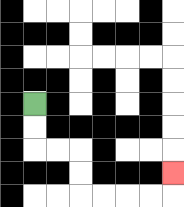{'start': '[1, 4]', 'end': '[7, 7]', 'path_directions': 'D,D,R,R,D,D,R,R,R,R,U', 'path_coordinates': '[[1, 4], [1, 5], [1, 6], [2, 6], [3, 6], [3, 7], [3, 8], [4, 8], [5, 8], [6, 8], [7, 8], [7, 7]]'}